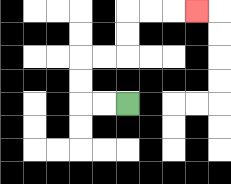{'start': '[5, 4]', 'end': '[8, 0]', 'path_directions': 'L,L,U,U,R,R,U,U,R,R,R', 'path_coordinates': '[[5, 4], [4, 4], [3, 4], [3, 3], [3, 2], [4, 2], [5, 2], [5, 1], [5, 0], [6, 0], [7, 0], [8, 0]]'}